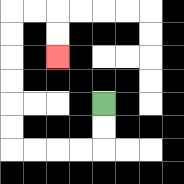{'start': '[4, 4]', 'end': '[2, 2]', 'path_directions': 'D,D,L,L,L,L,U,U,U,U,U,U,R,R,D,D', 'path_coordinates': '[[4, 4], [4, 5], [4, 6], [3, 6], [2, 6], [1, 6], [0, 6], [0, 5], [0, 4], [0, 3], [0, 2], [0, 1], [0, 0], [1, 0], [2, 0], [2, 1], [2, 2]]'}